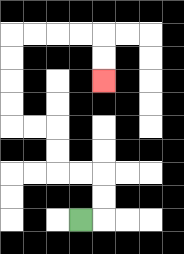{'start': '[3, 9]', 'end': '[4, 3]', 'path_directions': 'R,U,U,L,L,U,U,L,L,U,U,U,U,R,R,R,R,D,D', 'path_coordinates': '[[3, 9], [4, 9], [4, 8], [4, 7], [3, 7], [2, 7], [2, 6], [2, 5], [1, 5], [0, 5], [0, 4], [0, 3], [0, 2], [0, 1], [1, 1], [2, 1], [3, 1], [4, 1], [4, 2], [4, 3]]'}